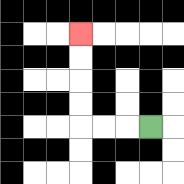{'start': '[6, 5]', 'end': '[3, 1]', 'path_directions': 'L,L,L,U,U,U,U', 'path_coordinates': '[[6, 5], [5, 5], [4, 5], [3, 5], [3, 4], [3, 3], [3, 2], [3, 1]]'}